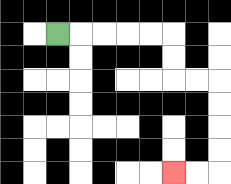{'start': '[2, 1]', 'end': '[7, 7]', 'path_directions': 'R,R,R,R,R,D,D,R,R,D,D,D,D,L,L', 'path_coordinates': '[[2, 1], [3, 1], [4, 1], [5, 1], [6, 1], [7, 1], [7, 2], [7, 3], [8, 3], [9, 3], [9, 4], [9, 5], [9, 6], [9, 7], [8, 7], [7, 7]]'}